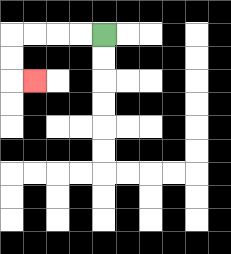{'start': '[4, 1]', 'end': '[1, 3]', 'path_directions': 'L,L,L,L,D,D,R', 'path_coordinates': '[[4, 1], [3, 1], [2, 1], [1, 1], [0, 1], [0, 2], [0, 3], [1, 3]]'}